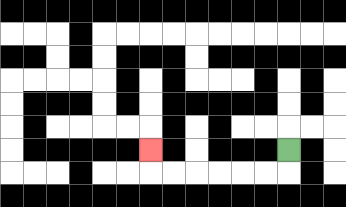{'start': '[12, 6]', 'end': '[6, 6]', 'path_directions': 'D,L,L,L,L,L,L,U', 'path_coordinates': '[[12, 6], [12, 7], [11, 7], [10, 7], [9, 7], [8, 7], [7, 7], [6, 7], [6, 6]]'}